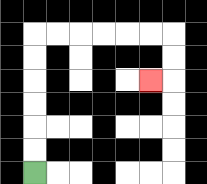{'start': '[1, 7]', 'end': '[6, 3]', 'path_directions': 'U,U,U,U,U,U,R,R,R,R,R,R,D,D,L', 'path_coordinates': '[[1, 7], [1, 6], [1, 5], [1, 4], [1, 3], [1, 2], [1, 1], [2, 1], [3, 1], [4, 1], [5, 1], [6, 1], [7, 1], [7, 2], [7, 3], [6, 3]]'}